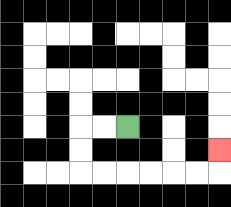{'start': '[5, 5]', 'end': '[9, 6]', 'path_directions': 'L,L,D,D,R,R,R,R,R,R,U', 'path_coordinates': '[[5, 5], [4, 5], [3, 5], [3, 6], [3, 7], [4, 7], [5, 7], [6, 7], [7, 7], [8, 7], [9, 7], [9, 6]]'}